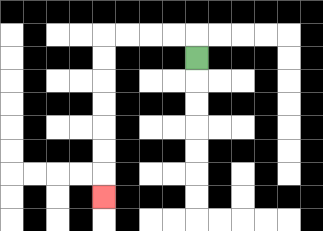{'start': '[8, 2]', 'end': '[4, 8]', 'path_directions': 'U,L,L,L,L,D,D,D,D,D,D,D', 'path_coordinates': '[[8, 2], [8, 1], [7, 1], [6, 1], [5, 1], [4, 1], [4, 2], [4, 3], [4, 4], [4, 5], [4, 6], [4, 7], [4, 8]]'}